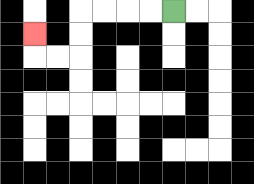{'start': '[7, 0]', 'end': '[1, 1]', 'path_directions': 'L,L,L,L,D,D,L,L,U', 'path_coordinates': '[[7, 0], [6, 0], [5, 0], [4, 0], [3, 0], [3, 1], [3, 2], [2, 2], [1, 2], [1, 1]]'}